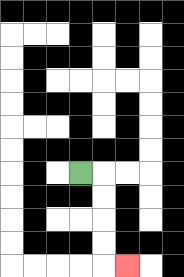{'start': '[3, 7]', 'end': '[5, 11]', 'path_directions': 'R,D,D,D,D,R', 'path_coordinates': '[[3, 7], [4, 7], [4, 8], [4, 9], [4, 10], [4, 11], [5, 11]]'}